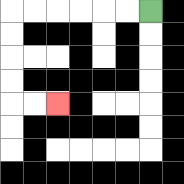{'start': '[6, 0]', 'end': '[2, 4]', 'path_directions': 'L,L,L,L,L,L,D,D,D,D,R,R', 'path_coordinates': '[[6, 0], [5, 0], [4, 0], [3, 0], [2, 0], [1, 0], [0, 0], [0, 1], [0, 2], [0, 3], [0, 4], [1, 4], [2, 4]]'}